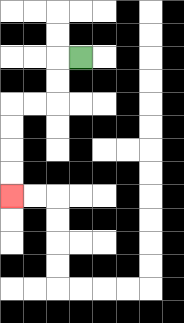{'start': '[3, 2]', 'end': '[0, 8]', 'path_directions': 'L,D,D,L,L,D,D,D,D', 'path_coordinates': '[[3, 2], [2, 2], [2, 3], [2, 4], [1, 4], [0, 4], [0, 5], [0, 6], [0, 7], [0, 8]]'}